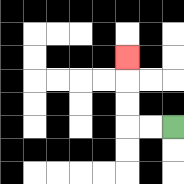{'start': '[7, 5]', 'end': '[5, 2]', 'path_directions': 'L,L,U,U,U', 'path_coordinates': '[[7, 5], [6, 5], [5, 5], [5, 4], [5, 3], [5, 2]]'}